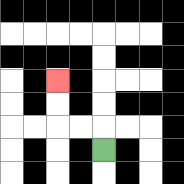{'start': '[4, 6]', 'end': '[2, 3]', 'path_directions': 'U,L,L,U,U', 'path_coordinates': '[[4, 6], [4, 5], [3, 5], [2, 5], [2, 4], [2, 3]]'}